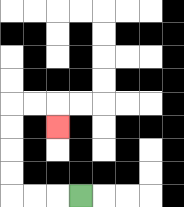{'start': '[3, 8]', 'end': '[2, 5]', 'path_directions': 'L,L,L,U,U,U,U,R,R,D', 'path_coordinates': '[[3, 8], [2, 8], [1, 8], [0, 8], [0, 7], [0, 6], [0, 5], [0, 4], [1, 4], [2, 4], [2, 5]]'}